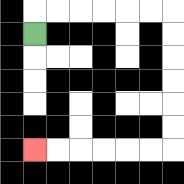{'start': '[1, 1]', 'end': '[1, 6]', 'path_directions': 'U,R,R,R,R,R,R,D,D,D,D,D,D,L,L,L,L,L,L', 'path_coordinates': '[[1, 1], [1, 0], [2, 0], [3, 0], [4, 0], [5, 0], [6, 0], [7, 0], [7, 1], [7, 2], [7, 3], [7, 4], [7, 5], [7, 6], [6, 6], [5, 6], [4, 6], [3, 6], [2, 6], [1, 6]]'}